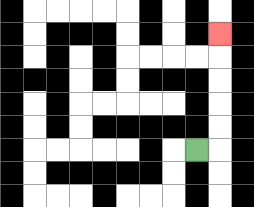{'start': '[8, 6]', 'end': '[9, 1]', 'path_directions': 'R,U,U,U,U,U', 'path_coordinates': '[[8, 6], [9, 6], [9, 5], [9, 4], [9, 3], [9, 2], [9, 1]]'}